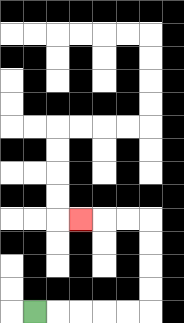{'start': '[1, 13]', 'end': '[3, 9]', 'path_directions': 'R,R,R,R,R,U,U,U,U,L,L,L', 'path_coordinates': '[[1, 13], [2, 13], [3, 13], [4, 13], [5, 13], [6, 13], [6, 12], [6, 11], [6, 10], [6, 9], [5, 9], [4, 9], [3, 9]]'}